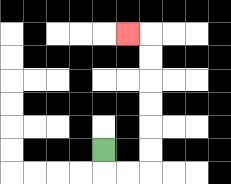{'start': '[4, 6]', 'end': '[5, 1]', 'path_directions': 'D,R,R,U,U,U,U,U,U,L', 'path_coordinates': '[[4, 6], [4, 7], [5, 7], [6, 7], [6, 6], [6, 5], [6, 4], [6, 3], [6, 2], [6, 1], [5, 1]]'}